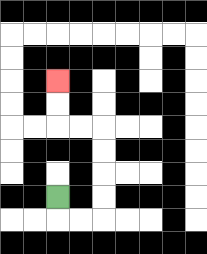{'start': '[2, 8]', 'end': '[2, 3]', 'path_directions': 'D,R,R,U,U,U,U,L,L,U,U', 'path_coordinates': '[[2, 8], [2, 9], [3, 9], [4, 9], [4, 8], [4, 7], [4, 6], [4, 5], [3, 5], [2, 5], [2, 4], [2, 3]]'}